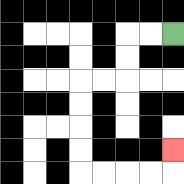{'start': '[7, 1]', 'end': '[7, 6]', 'path_directions': 'L,L,D,D,L,L,D,D,D,D,R,R,R,R,U', 'path_coordinates': '[[7, 1], [6, 1], [5, 1], [5, 2], [5, 3], [4, 3], [3, 3], [3, 4], [3, 5], [3, 6], [3, 7], [4, 7], [5, 7], [6, 7], [7, 7], [7, 6]]'}